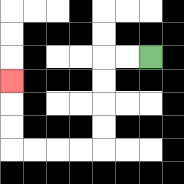{'start': '[6, 2]', 'end': '[0, 3]', 'path_directions': 'L,L,D,D,D,D,L,L,L,L,U,U,U', 'path_coordinates': '[[6, 2], [5, 2], [4, 2], [4, 3], [4, 4], [4, 5], [4, 6], [3, 6], [2, 6], [1, 6], [0, 6], [0, 5], [0, 4], [0, 3]]'}